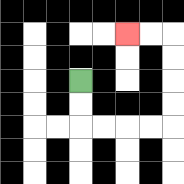{'start': '[3, 3]', 'end': '[5, 1]', 'path_directions': 'D,D,R,R,R,R,U,U,U,U,L,L', 'path_coordinates': '[[3, 3], [3, 4], [3, 5], [4, 5], [5, 5], [6, 5], [7, 5], [7, 4], [7, 3], [7, 2], [7, 1], [6, 1], [5, 1]]'}